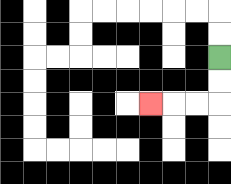{'start': '[9, 2]', 'end': '[6, 4]', 'path_directions': 'D,D,L,L,L', 'path_coordinates': '[[9, 2], [9, 3], [9, 4], [8, 4], [7, 4], [6, 4]]'}